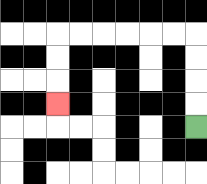{'start': '[8, 5]', 'end': '[2, 4]', 'path_directions': 'U,U,U,U,L,L,L,L,L,L,D,D,D', 'path_coordinates': '[[8, 5], [8, 4], [8, 3], [8, 2], [8, 1], [7, 1], [6, 1], [5, 1], [4, 1], [3, 1], [2, 1], [2, 2], [2, 3], [2, 4]]'}